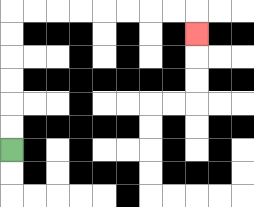{'start': '[0, 6]', 'end': '[8, 1]', 'path_directions': 'U,U,U,U,U,U,R,R,R,R,R,R,R,R,D', 'path_coordinates': '[[0, 6], [0, 5], [0, 4], [0, 3], [0, 2], [0, 1], [0, 0], [1, 0], [2, 0], [3, 0], [4, 0], [5, 0], [6, 0], [7, 0], [8, 0], [8, 1]]'}